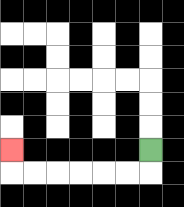{'start': '[6, 6]', 'end': '[0, 6]', 'path_directions': 'D,L,L,L,L,L,L,U', 'path_coordinates': '[[6, 6], [6, 7], [5, 7], [4, 7], [3, 7], [2, 7], [1, 7], [0, 7], [0, 6]]'}